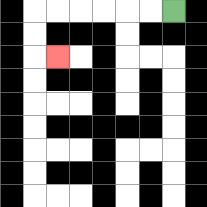{'start': '[7, 0]', 'end': '[2, 2]', 'path_directions': 'L,L,L,L,L,L,D,D,R', 'path_coordinates': '[[7, 0], [6, 0], [5, 0], [4, 0], [3, 0], [2, 0], [1, 0], [1, 1], [1, 2], [2, 2]]'}